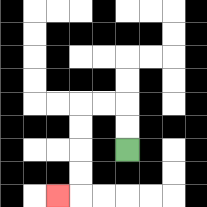{'start': '[5, 6]', 'end': '[2, 8]', 'path_directions': 'U,U,L,L,D,D,D,D,L', 'path_coordinates': '[[5, 6], [5, 5], [5, 4], [4, 4], [3, 4], [3, 5], [3, 6], [3, 7], [3, 8], [2, 8]]'}